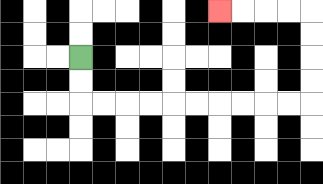{'start': '[3, 2]', 'end': '[9, 0]', 'path_directions': 'D,D,R,R,R,R,R,R,R,R,R,R,U,U,U,U,L,L,L,L', 'path_coordinates': '[[3, 2], [3, 3], [3, 4], [4, 4], [5, 4], [6, 4], [7, 4], [8, 4], [9, 4], [10, 4], [11, 4], [12, 4], [13, 4], [13, 3], [13, 2], [13, 1], [13, 0], [12, 0], [11, 0], [10, 0], [9, 0]]'}